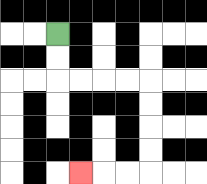{'start': '[2, 1]', 'end': '[3, 7]', 'path_directions': 'D,D,R,R,R,R,D,D,D,D,L,L,L', 'path_coordinates': '[[2, 1], [2, 2], [2, 3], [3, 3], [4, 3], [5, 3], [6, 3], [6, 4], [6, 5], [6, 6], [6, 7], [5, 7], [4, 7], [3, 7]]'}